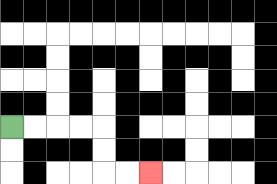{'start': '[0, 5]', 'end': '[6, 7]', 'path_directions': 'R,R,R,R,D,D,R,R', 'path_coordinates': '[[0, 5], [1, 5], [2, 5], [3, 5], [4, 5], [4, 6], [4, 7], [5, 7], [6, 7]]'}